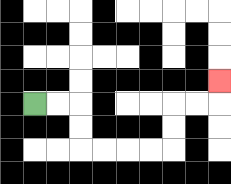{'start': '[1, 4]', 'end': '[9, 3]', 'path_directions': 'R,R,D,D,R,R,R,R,U,U,R,R,U', 'path_coordinates': '[[1, 4], [2, 4], [3, 4], [3, 5], [3, 6], [4, 6], [5, 6], [6, 6], [7, 6], [7, 5], [7, 4], [8, 4], [9, 4], [9, 3]]'}